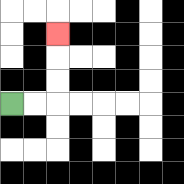{'start': '[0, 4]', 'end': '[2, 1]', 'path_directions': 'R,R,U,U,U', 'path_coordinates': '[[0, 4], [1, 4], [2, 4], [2, 3], [2, 2], [2, 1]]'}